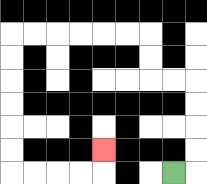{'start': '[7, 7]', 'end': '[4, 6]', 'path_directions': 'R,U,U,U,U,L,L,U,U,L,L,L,L,L,L,D,D,D,D,D,D,R,R,R,R,U', 'path_coordinates': '[[7, 7], [8, 7], [8, 6], [8, 5], [8, 4], [8, 3], [7, 3], [6, 3], [6, 2], [6, 1], [5, 1], [4, 1], [3, 1], [2, 1], [1, 1], [0, 1], [0, 2], [0, 3], [0, 4], [0, 5], [0, 6], [0, 7], [1, 7], [2, 7], [3, 7], [4, 7], [4, 6]]'}